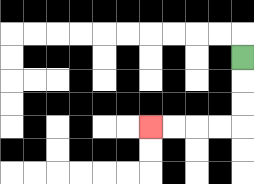{'start': '[10, 2]', 'end': '[6, 5]', 'path_directions': 'D,D,D,L,L,L,L', 'path_coordinates': '[[10, 2], [10, 3], [10, 4], [10, 5], [9, 5], [8, 5], [7, 5], [6, 5]]'}